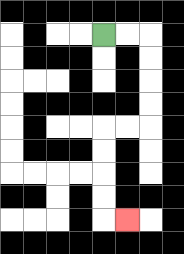{'start': '[4, 1]', 'end': '[5, 9]', 'path_directions': 'R,R,D,D,D,D,L,L,D,D,D,D,R', 'path_coordinates': '[[4, 1], [5, 1], [6, 1], [6, 2], [6, 3], [6, 4], [6, 5], [5, 5], [4, 5], [4, 6], [4, 7], [4, 8], [4, 9], [5, 9]]'}